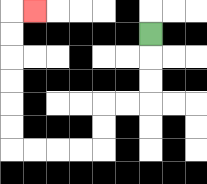{'start': '[6, 1]', 'end': '[1, 0]', 'path_directions': 'D,D,D,L,L,D,D,L,L,L,L,U,U,U,U,U,U,R', 'path_coordinates': '[[6, 1], [6, 2], [6, 3], [6, 4], [5, 4], [4, 4], [4, 5], [4, 6], [3, 6], [2, 6], [1, 6], [0, 6], [0, 5], [0, 4], [0, 3], [0, 2], [0, 1], [0, 0], [1, 0]]'}